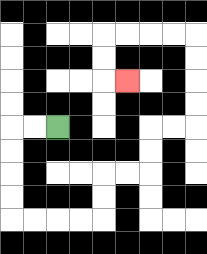{'start': '[2, 5]', 'end': '[5, 3]', 'path_directions': 'L,L,D,D,D,D,R,R,R,R,U,U,R,R,U,U,R,R,U,U,U,U,L,L,L,L,D,D,R', 'path_coordinates': '[[2, 5], [1, 5], [0, 5], [0, 6], [0, 7], [0, 8], [0, 9], [1, 9], [2, 9], [3, 9], [4, 9], [4, 8], [4, 7], [5, 7], [6, 7], [6, 6], [6, 5], [7, 5], [8, 5], [8, 4], [8, 3], [8, 2], [8, 1], [7, 1], [6, 1], [5, 1], [4, 1], [4, 2], [4, 3], [5, 3]]'}